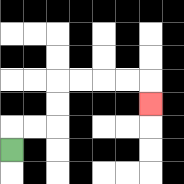{'start': '[0, 6]', 'end': '[6, 4]', 'path_directions': 'U,R,R,U,U,R,R,R,R,D', 'path_coordinates': '[[0, 6], [0, 5], [1, 5], [2, 5], [2, 4], [2, 3], [3, 3], [4, 3], [5, 3], [6, 3], [6, 4]]'}